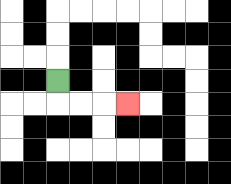{'start': '[2, 3]', 'end': '[5, 4]', 'path_directions': 'D,R,R,R', 'path_coordinates': '[[2, 3], [2, 4], [3, 4], [4, 4], [5, 4]]'}